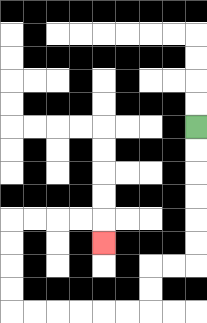{'start': '[8, 5]', 'end': '[4, 10]', 'path_directions': 'D,D,D,D,D,D,L,L,D,D,L,L,L,L,L,L,U,U,U,U,R,R,R,R,D', 'path_coordinates': '[[8, 5], [8, 6], [8, 7], [8, 8], [8, 9], [8, 10], [8, 11], [7, 11], [6, 11], [6, 12], [6, 13], [5, 13], [4, 13], [3, 13], [2, 13], [1, 13], [0, 13], [0, 12], [0, 11], [0, 10], [0, 9], [1, 9], [2, 9], [3, 9], [4, 9], [4, 10]]'}